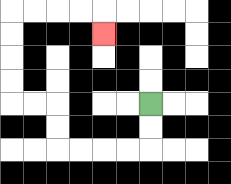{'start': '[6, 4]', 'end': '[4, 1]', 'path_directions': 'D,D,L,L,L,L,U,U,L,L,U,U,U,U,R,R,R,R,D', 'path_coordinates': '[[6, 4], [6, 5], [6, 6], [5, 6], [4, 6], [3, 6], [2, 6], [2, 5], [2, 4], [1, 4], [0, 4], [0, 3], [0, 2], [0, 1], [0, 0], [1, 0], [2, 0], [3, 0], [4, 0], [4, 1]]'}